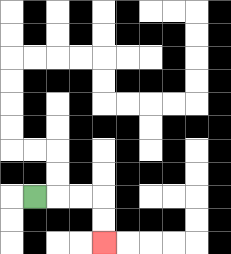{'start': '[1, 8]', 'end': '[4, 10]', 'path_directions': 'R,R,R,D,D', 'path_coordinates': '[[1, 8], [2, 8], [3, 8], [4, 8], [4, 9], [4, 10]]'}